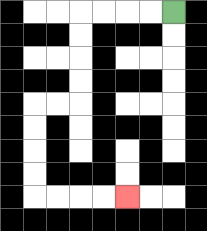{'start': '[7, 0]', 'end': '[5, 8]', 'path_directions': 'L,L,L,L,D,D,D,D,L,L,D,D,D,D,R,R,R,R', 'path_coordinates': '[[7, 0], [6, 0], [5, 0], [4, 0], [3, 0], [3, 1], [3, 2], [3, 3], [3, 4], [2, 4], [1, 4], [1, 5], [1, 6], [1, 7], [1, 8], [2, 8], [3, 8], [4, 8], [5, 8]]'}